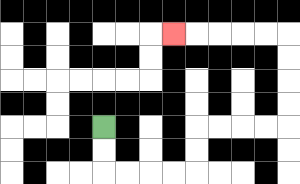{'start': '[4, 5]', 'end': '[7, 1]', 'path_directions': 'D,D,R,R,R,R,U,U,R,R,R,R,U,U,U,U,L,L,L,L,L', 'path_coordinates': '[[4, 5], [4, 6], [4, 7], [5, 7], [6, 7], [7, 7], [8, 7], [8, 6], [8, 5], [9, 5], [10, 5], [11, 5], [12, 5], [12, 4], [12, 3], [12, 2], [12, 1], [11, 1], [10, 1], [9, 1], [8, 1], [7, 1]]'}